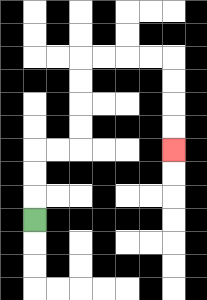{'start': '[1, 9]', 'end': '[7, 6]', 'path_directions': 'U,U,U,R,R,U,U,U,U,R,R,R,R,D,D,D,D', 'path_coordinates': '[[1, 9], [1, 8], [1, 7], [1, 6], [2, 6], [3, 6], [3, 5], [3, 4], [3, 3], [3, 2], [4, 2], [5, 2], [6, 2], [7, 2], [7, 3], [7, 4], [7, 5], [7, 6]]'}